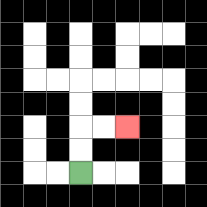{'start': '[3, 7]', 'end': '[5, 5]', 'path_directions': 'U,U,R,R', 'path_coordinates': '[[3, 7], [3, 6], [3, 5], [4, 5], [5, 5]]'}